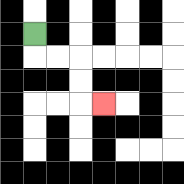{'start': '[1, 1]', 'end': '[4, 4]', 'path_directions': 'D,R,R,D,D,R', 'path_coordinates': '[[1, 1], [1, 2], [2, 2], [3, 2], [3, 3], [3, 4], [4, 4]]'}